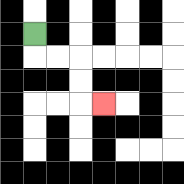{'start': '[1, 1]', 'end': '[4, 4]', 'path_directions': 'D,R,R,D,D,R', 'path_coordinates': '[[1, 1], [1, 2], [2, 2], [3, 2], [3, 3], [3, 4], [4, 4]]'}